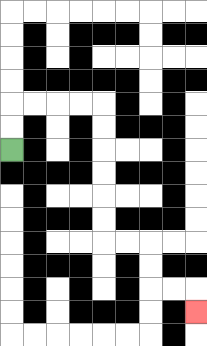{'start': '[0, 6]', 'end': '[8, 13]', 'path_directions': 'U,U,R,R,R,R,D,D,D,D,D,D,R,R,D,D,R,R,D', 'path_coordinates': '[[0, 6], [0, 5], [0, 4], [1, 4], [2, 4], [3, 4], [4, 4], [4, 5], [4, 6], [4, 7], [4, 8], [4, 9], [4, 10], [5, 10], [6, 10], [6, 11], [6, 12], [7, 12], [8, 12], [8, 13]]'}